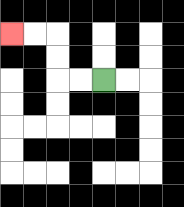{'start': '[4, 3]', 'end': '[0, 1]', 'path_directions': 'L,L,U,U,L,L', 'path_coordinates': '[[4, 3], [3, 3], [2, 3], [2, 2], [2, 1], [1, 1], [0, 1]]'}